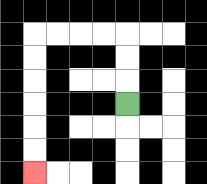{'start': '[5, 4]', 'end': '[1, 7]', 'path_directions': 'U,U,U,L,L,L,L,D,D,D,D,D,D', 'path_coordinates': '[[5, 4], [5, 3], [5, 2], [5, 1], [4, 1], [3, 1], [2, 1], [1, 1], [1, 2], [1, 3], [1, 4], [1, 5], [1, 6], [1, 7]]'}